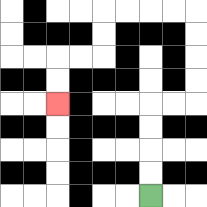{'start': '[6, 8]', 'end': '[2, 4]', 'path_directions': 'U,U,U,U,R,R,U,U,U,U,L,L,L,L,D,D,L,L,D,D', 'path_coordinates': '[[6, 8], [6, 7], [6, 6], [6, 5], [6, 4], [7, 4], [8, 4], [8, 3], [8, 2], [8, 1], [8, 0], [7, 0], [6, 0], [5, 0], [4, 0], [4, 1], [4, 2], [3, 2], [2, 2], [2, 3], [2, 4]]'}